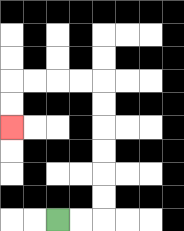{'start': '[2, 9]', 'end': '[0, 5]', 'path_directions': 'R,R,U,U,U,U,U,U,L,L,L,L,D,D', 'path_coordinates': '[[2, 9], [3, 9], [4, 9], [4, 8], [4, 7], [4, 6], [4, 5], [4, 4], [4, 3], [3, 3], [2, 3], [1, 3], [0, 3], [0, 4], [0, 5]]'}